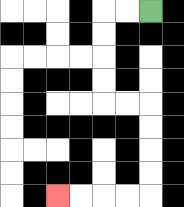{'start': '[6, 0]', 'end': '[2, 8]', 'path_directions': 'L,L,D,D,D,D,R,R,D,D,D,D,L,L,L,L', 'path_coordinates': '[[6, 0], [5, 0], [4, 0], [4, 1], [4, 2], [4, 3], [4, 4], [5, 4], [6, 4], [6, 5], [6, 6], [6, 7], [6, 8], [5, 8], [4, 8], [3, 8], [2, 8]]'}